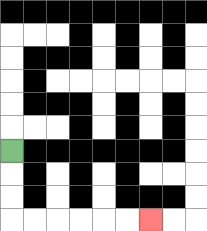{'start': '[0, 6]', 'end': '[6, 9]', 'path_directions': 'D,D,D,R,R,R,R,R,R', 'path_coordinates': '[[0, 6], [0, 7], [0, 8], [0, 9], [1, 9], [2, 9], [3, 9], [4, 9], [5, 9], [6, 9]]'}